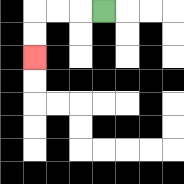{'start': '[4, 0]', 'end': '[1, 2]', 'path_directions': 'L,L,L,D,D', 'path_coordinates': '[[4, 0], [3, 0], [2, 0], [1, 0], [1, 1], [1, 2]]'}